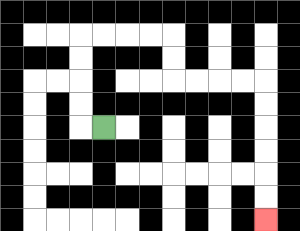{'start': '[4, 5]', 'end': '[11, 9]', 'path_directions': 'L,U,U,U,U,R,R,R,R,D,D,R,R,R,R,D,D,D,D,D,D', 'path_coordinates': '[[4, 5], [3, 5], [3, 4], [3, 3], [3, 2], [3, 1], [4, 1], [5, 1], [6, 1], [7, 1], [7, 2], [7, 3], [8, 3], [9, 3], [10, 3], [11, 3], [11, 4], [11, 5], [11, 6], [11, 7], [11, 8], [11, 9]]'}